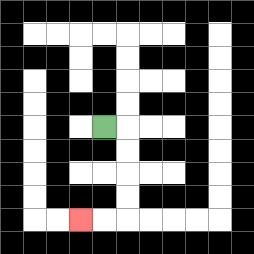{'start': '[4, 5]', 'end': '[3, 9]', 'path_directions': 'R,D,D,D,D,L,L', 'path_coordinates': '[[4, 5], [5, 5], [5, 6], [5, 7], [5, 8], [5, 9], [4, 9], [3, 9]]'}